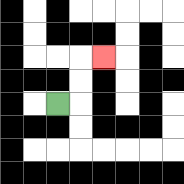{'start': '[2, 4]', 'end': '[4, 2]', 'path_directions': 'R,U,U,R', 'path_coordinates': '[[2, 4], [3, 4], [3, 3], [3, 2], [4, 2]]'}